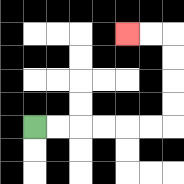{'start': '[1, 5]', 'end': '[5, 1]', 'path_directions': 'R,R,R,R,R,R,U,U,U,U,L,L', 'path_coordinates': '[[1, 5], [2, 5], [3, 5], [4, 5], [5, 5], [6, 5], [7, 5], [7, 4], [7, 3], [7, 2], [7, 1], [6, 1], [5, 1]]'}